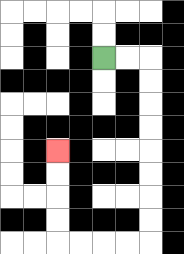{'start': '[4, 2]', 'end': '[2, 6]', 'path_directions': 'R,R,D,D,D,D,D,D,D,D,L,L,L,L,U,U,U,U', 'path_coordinates': '[[4, 2], [5, 2], [6, 2], [6, 3], [6, 4], [6, 5], [6, 6], [6, 7], [6, 8], [6, 9], [6, 10], [5, 10], [4, 10], [3, 10], [2, 10], [2, 9], [2, 8], [2, 7], [2, 6]]'}